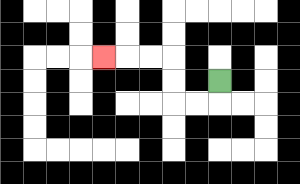{'start': '[9, 3]', 'end': '[4, 2]', 'path_directions': 'D,L,L,U,U,L,L,L', 'path_coordinates': '[[9, 3], [9, 4], [8, 4], [7, 4], [7, 3], [7, 2], [6, 2], [5, 2], [4, 2]]'}